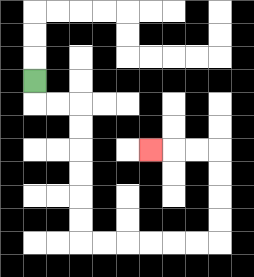{'start': '[1, 3]', 'end': '[6, 6]', 'path_directions': 'D,R,R,D,D,D,D,D,D,R,R,R,R,R,R,U,U,U,U,L,L,L', 'path_coordinates': '[[1, 3], [1, 4], [2, 4], [3, 4], [3, 5], [3, 6], [3, 7], [3, 8], [3, 9], [3, 10], [4, 10], [5, 10], [6, 10], [7, 10], [8, 10], [9, 10], [9, 9], [9, 8], [9, 7], [9, 6], [8, 6], [7, 6], [6, 6]]'}